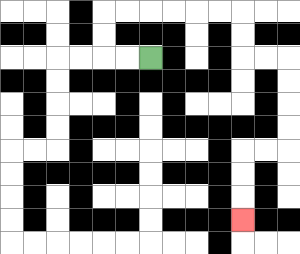{'start': '[6, 2]', 'end': '[10, 9]', 'path_directions': 'L,L,U,U,R,R,R,R,R,R,D,D,R,R,D,D,D,D,L,L,D,D,D', 'path_coordinates': '[[6, 2], [5, 2], [4, 2], [4, 1], [4, 0], [5, 0], [6, 0], [7, 0], [8, 0], [9, 0], [10, 0], [10, 1], [10, 2], [11, 2], [12, 2], [12, 3], [12, 4], [12, 5], [12, 6], [11, 6], [10, 6], [10, 7], [10, 8], [10, 9]]'}